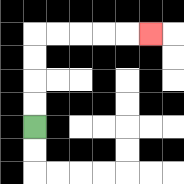{'start': '[1, 5]', 'end': '[6, 1]', 'path_directions': 'U,U,U,U,R,R,R,R,R', 'path_coordinates': '[[1, 5], [1, 4], [1, 3], [1, 2], [1, 1], [2, 1], [3, 1], [4, 1], [5, 1], [6, 1]]'}